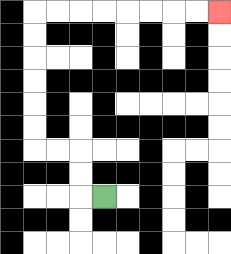{'start': '[4, 8]', 'end': '[9, 0]', 'path_directions': 'L,U,U,L,L,U,U,U,U,U,U,R,R,R,R,R,R,R,R', 'path_coordinates': '[[4, 8], [3, 8], [3, 7], [3, 6], [2, 6], [1, 6], [1, 5], [1, 4], [1, 3], [1, 2], [1, 1], [1, 0], [2, 0], [3, 0], [4, 0], [5, 0], [6, 0], [7, 0], [8, 0], [9, 0]]'}